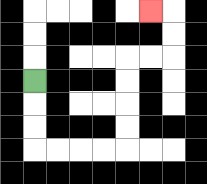{'start': '[1, 3]', 'end': '[6, 0]', 'path_directions': 'D,D,D,R,R,R,R,U,U,U,U,R,R,U,U,L', 'path_coordinates': '[[1, 3], [1, 4], [1, 5], [1, 6], [2, 6], [3, 6], [4, 6], [5, 6], [5, 5], [5, 4], [5, 3], [5, 2], [6, 2], [7, 2], [7, 1], [7, 0], [6, 0]]'}